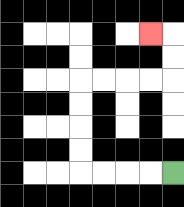{'start': '[7, 7]', 'end': '[6, 1]', 'path_directions': 'L,L,L,L,U,U,U,U,R,R,R,R,U,U,L', 'path_coordinates': '[[7, 7], [6, 7], [5, 7], [4, 7], [3, 7], [3, 6], [3, 5], [3, 4], [3, 3], [4, 3], [5, 3], [6, 3], [7, 3], [7, 2], [7, 1], [6, 1]]'}